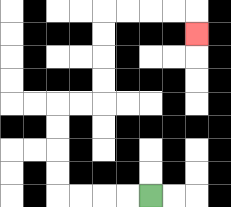{'start': '[6, 8]', 'end': '[8, 1]', 'path_directions': 'L,L,L,L,U,U,U,U,R,R,U,U,U,U,R,R,R,R,D', 'path_coordinates': '[[6, 8], [5, 8], [4, 8], [3, 8], [2, 8], [2, 7], [2, 6], [2, 5], [2, 4], [3, 4], [4, 4], [4, 3], [4, 2], [4, 1], [4, 0], [5, 0], [6, 0], [7, 0], [8, 0], [8, 1]]'}